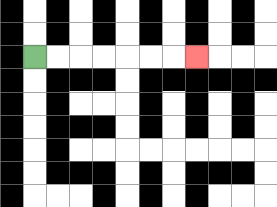{'start': '[1, 2]', 'end': '[8, 2]', 'path_directions': 'R,R,R,R,R,R,R', 'path_coordinates': '[[1, 2], [2, 2], [3, 2], [4, 2], [5, 2], [6, 2], [7, 2], [8, 2]]'}